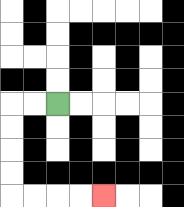{'start': '[2, 4]', 'end': '[4, 8]', 'path_directions': 'L,L,D,D,D,D,R,R,R,R', 'path_coordinates': '[[2, 4], [1, 4], [0, 4], [0, 5], [0, 6], [0, 7], [0, 8], [1, 8], [2, 8], [3, 8], [4, 8]]'}